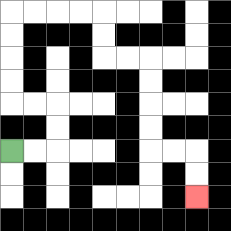{'start': '[0, 6]', 'end': '[8, 8]', 'path_directions': 'R,R,U,U,L,L,U,U,U,U,R,R,R,R,D,D,R,R,D,D,D,D,R,R,D,D', 'path_coordinates': '[[0, 6], [1, 6], [2, 6], [2, 5], [2, 4], [1, 4], [0, 4], [0, 3], [0, 2], [0, 1], [0, 0], [1, 0], [2, 0], [3, 0], [4, 0], [4, 1], [4, 2], [5, 2], [6, 2], [6, 3], [6, 4], [6, 5], [6, 6], [7, 6], [8, 6], [8, 7], [8, 8]]'}